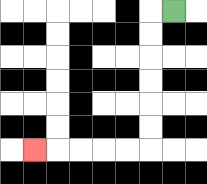{'start': '[7, 0]', 'end': '[1, 6]', 'path_directions': 'L,D,D,D,D,D,D,L,L,L,L,L', 'path_coordinates': '[[7, 0], [6, 0], [6, 1], [6, 2], [6, 3], [6, 4], [6, 5], [6, 6], [5, 6], [4, 6], [3, 6], [2, 6], [1, 6]]'}